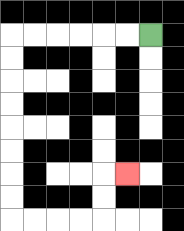{'start': '[6, 1]', 'end': '[5, 7]', 'path_directions': 'L,L,L,L,L,L,D,D,D,D,D,D,D,D,R,R,R,R,U,U,R', 'path_coordinates': '[[6, 1], [5, 1], [4, 1], [3, 1], [2, 1], [1, 1], [0, 1], [0, 2], [0, 3], [0, 4], [0, 5], [0, 6], [0, 7], [0, 8], [0, 9], [1, 9], [2, 9], [3, 9], [4, 9], [4, 8], [4, 7], [5, 7]]'}